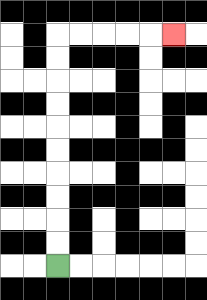{'start': '[2, 11]', 'end': '[7, 1]', 'path_directions': 'U,U,U,U,U,U,U,U,U,U,R,R,R,R,R', 'path_coordinates': '[[2, 11], [2, 10], [2, 9], [2, 8], [2, 7], [2, 6], [2, 5], [2, 4], [2, 3], [2, 2], [2, 1], [3, 1], [4, 1], [5, 1], [6, 1], [7, 1]]'}